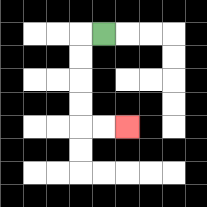{'start': '[4, 1]', 'end': '[5, 5]', 'path_directions': 'L,D,D,D,D,R,R', 'path_coordinates': '[[4, 1], [3, 1], [3, 2], [3, 3], [3, 4], [3, 5], [4, 5], [5, 5]]'}